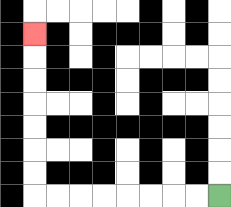{'start': '[9, 8]', 'end': '[1, 1]', 'path_directions': 'L,L,L,L,L,L,L,L,U,U,U,U,U,U,U', 'path_coordinates': '[[9, 8], [8, 8], [7, 8], [6, 8], [5, 8], [4, 8], [3, 8], [2, 8], [1, 8], [1, 7], [1, 6], [1, 5], [1, 4], [1, 3], [1, 2], [1, 1]]'}